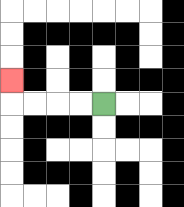{'start': '[4, 4]', 'end': '[0, 3]', 'path_directions': 'L,L,L,L,U', 'path_coordinates': '[[4, 4], [3, 4], [2, 4], [1, 4], [0, 4], [0, 3]]'}